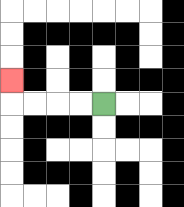{'start': '[4, 4]', 'end': '[0, 3]', 'path_directions': 'L,L,L,L,U', 'path_coordinates': '[[4, 4], [3, 4], [2, 4], [1, 4], [0, 4], [0, 3]]'}